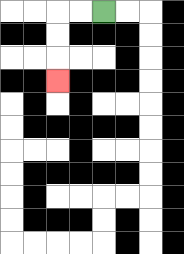{'start': '[4, 0]', 'end': '[2, 3]', 'path_directions': 'L,L,D,D,D', 'path_coordinates': '[[4, 0], [3, 0], [2, 0], [2, 1], [2, 2], [2, 3]]'}